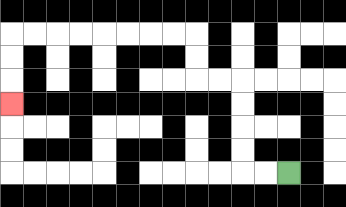{'start': '[12, 7]', 'end': '[0, 4]', 'path_directions': 'L,L,U,U,U,U,L,L,U,U,L,L,L,L,L,L,L,L,D,D,D', 'path_coordinates': '[[12, 7], [11, 7], [10, 7], [10, 6], [10, 5], [10, 4], [10, 3], [9, 3], [8, 3], [8, 2], [8, 1], [7, 1], [6, 1], [5, 1], [4, 1], [3, 1], [2, 1], [1, 1], [0, 1], [0, 2], [0, 3], [0, 4]]'}